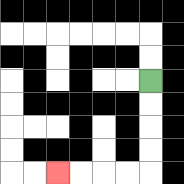{'start': '[6, 3]', 'end': '[2, 7]', 'path_directions': 'D,D,D,D,L,L,L,L', 'path_coordinates': '[[6, 3], [6, 4], [6, 5], [6, 6], [6, 7], [5, 7], [4, 7], [3, 7], [2, 7]]'}